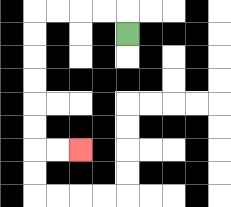{'start': '[5, 1]', 'end': '[3, 6]', 'path_directions': 'U,L,L,L,L,D,D,D,D,D,D,R,R', 'path_coordinates': '[[5, 1], [5, 0], [4, 0], [3, 0], [2, 0], [1, 0], [1, 1], [1, 2], [1, 3], [1, 4], [1, 5], [1, 6], [2, 6], [3, 6]]'}